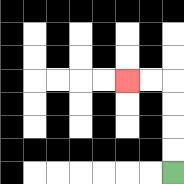{'start': '[7, 7]', 'end': '[5, 3]', 'path_directions': 'U,U,U,U,L,L', 'path_coordinates': '[[7, 7], [7, 6], [7, 5], [7, 4], [7, 3], [6, 3], [5, 3]]'}